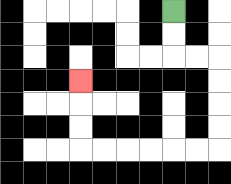{'start': '[7, 0]', 'end': '[3, 3]', 'path_directions': 'D,D,R,R,D,D,D,D,L,L,L,L,L,L,U,U,U', 'path_coordinates': '[[7, 0], [7, 1], [7, 2], [8, 2], [9, 2], [9, 3], [9, 4], [9, 5], [9, 6], [8, 6], [7, 6], [6, 6], [5, 6], [4, 6], [3, 6], [3, 5], [3, 4], [3, 3]]'}